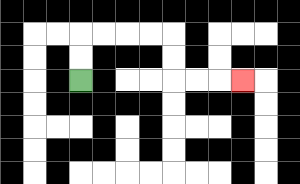{'start': '[3, 3]', 'end': '[10, 3]', 'path_directions': 'U,U,R,R,R,R,D,D,R,R,R', 'path_coordinates': '[[3, 3], [3, 2], [3, 1], [4, 1], [5, 1], [6, 1], [7, 1], [7, 2], [7, 3], [8, 3], [9, 3], [10, 3]]'}